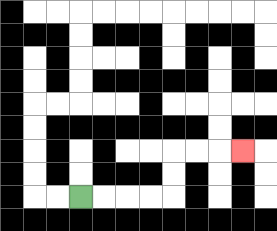{'start': '[3, 8]', 'end': '[10, 6]', 'path_directions': 'R,R,R,R,U,U,R,R,R', 'path_coordinates': '[[3, 8], [4, 8], [5, 8], [6, 8], [7, 8], [7, 7], [7, 6], [8, 6], [9, 6], [10, 6]]'}